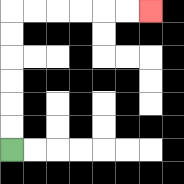{'start': '[0, 6]', 'end': '[6, 0]', 'path_directions': 'U,U,U,U,U,U,R,R,R,R,R,R', 'path_coordinates': '[[0, 6], [0, 5], [0, 4], [0, 3], [0, 2], [0, 1], [0, 0], [1, 0], [2, 0], [3, 0], [4, 0], [5, 0], [6, 0]]'}